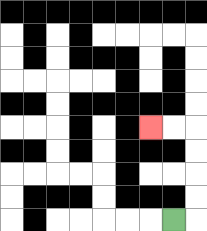{'start': '[7, 9]', 'end': '[6, 5]', 'path_directions': 'R,U,U,U,U,L,L', 'path_coordinates': '[[7, 9], [8, 9], [8, 8], [8, 7], [8, 6], [8, 5], [7, 5], [6, 5]]'}